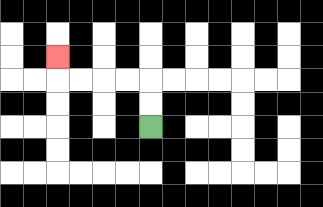{'start': '[6, 5]', 'end': '[2, 2]', 'path_directions': 'U,U,L,L,L,L,U', 'path_coordinates': '[[6, 5], [6, 4], [6, 3], [5, 3], [4, 3], [3, 3], [2, 3], [2, 2]]'}